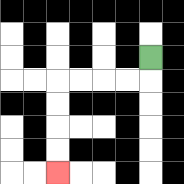{'start': '[6, 2]', 'end': '[2, 7]', 'path_directions': 'D,L,L,L,L,D,D,D,D', 'path_coordinates': '[[6, 2], [6, 3], [5, 3], [4, 3], [3, 3], [2, 3], [2, 4], [2, 5], [2, 6], [2, 7]]'}